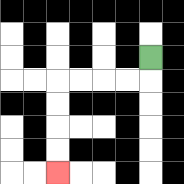{'start': '[6, 2]', 'end': '[2, 7]', 'path_directions': 'D,L,L,L,L,D,D,D,D', 'path_coordinates': '[[6, 2], [6, 3], [5, 3], [4, 3], [3, 3], [2, 3], [2, 4], [2, 5], [2, 6], [2, 7]]'}